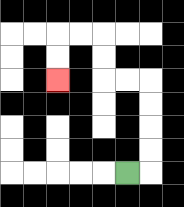{'start': '[5, 7]', 'end': '[2, 3]', 'path_directions': 'R,U,U,U,U,L,L,U,U,L,L,D,D', 'path_coordinates': '[[5, 7], [6, 7], [6, 6], [6, 5], [6, 4], [6, 3], [5, 3], [4, 3], [4, 2], [4, 1], [3, 1], [2, 1], [2, 2], [2, 3]]'}